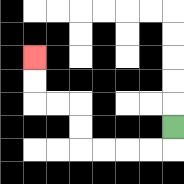{'start': '[7, 5]', 'end': '[1, 2]', 'path_directions': 'D,L,L,L,L,U,U,L,L,U,U', 'path_coordinates': '[[7, 5], [7, 6], [6, 6], [5, 6], [4, 6], [3, 6], [3, 5], [3, 4], [2, 4], [1, 4], [1, 3], [1, 2]]'}